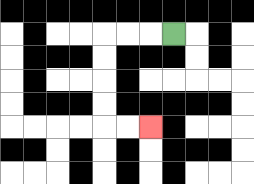{'start': '[7, 1]', 'end': '[6, 5]', 'path_directions': 'L,L,L,D,D,D,D,R,R', 'path_coordinates': '[[7, 1], [6, 1], [5, 1], [4, 1], [4, 2], [4, 3], [4, 4], [4, 5], [5, 5], [6, 5]]'}